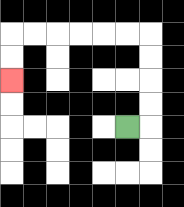{'start': '[5, 5]', 'end': '[0, 3]', 'path_directions': 'R,U,U,U,U,L,L,L,L,L,L,D,D', 'path_coordinates': '[[5, 5], [6, 5], [6, 4], [6, 3], [6, 2], [6, 1], [5, 1], [4, 1], [3, 1], [2, 1], [1, 1], [0, 1], [0, 2], [0, 3]]'}